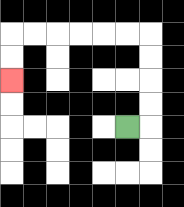{'start': '[5, 5]', 'end': '[0, 3]', 'path_directions': 'R,U,U,U,U,L,L,L,L,L,L,D,D', 'path_coordinates': '[[5, 5], [6, 5], [6, 4], [6, 3], [6, 2], [6, 1], [5, 1], [4, 1], [3, 1], [2, 1], [1, 1], [0, 1], [0, 2], [0, 3]]'}